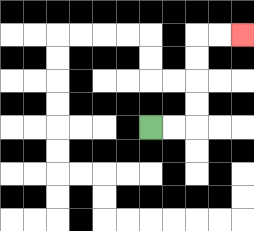{'start': '[6, 5]', 'end': '[10, 1]', 'path_directions': 'R,R,U,U,U,U,R,R', 'path_coordinates': '[[6, 5], [7, 5], [8, 5], [8, 4], [8, 3], [8, 2], [8, 1], [9, 1], [10, 1]]'}